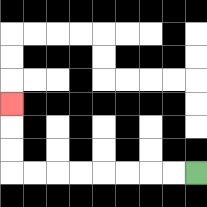{'start': '[8, 7]', 'end': '[0, 4]', 'path_directions': 'L,L,L,L,L,L,L,L,U,U,U', 'path_coordinates': '[[8, 7], [7, 7], [6, 7], [5, 7], [4, 7], [3, 7], [2, 7], [1, 7], [0, 7], [0, 6], [0, 5], [0, 4]]'}